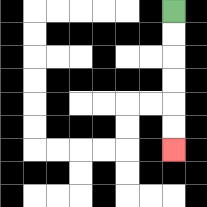{'start': '[7, 0]', 'end': '[7, 6]', 'path_directions': 'D,D,D,D,D,D', 'path_coordinates': '[[7, 0], [7, 1], [7, 2], [7, 3], [7, 4], [7, 5], [7, 6]]'}